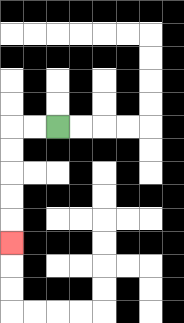{'start': '[2, 5]', 'end': '[0, 10]', 'path_directions': 'L,L,D,D,D,D,D', 'path_coordinates': '[[2, 5], [1, 5], [0, 5], [0, 6], [0, 7], [0, 8], [0, 9], [0, 10]]'}